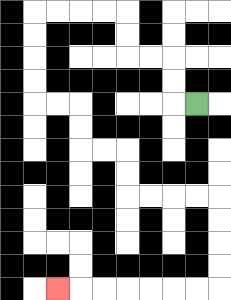{'start': '[8, 4]', 'end': '[2, 12]', 'path_directions': 'L,U,U,L,L,U,U,L,L,L,L,D,D,D,D,R,R,D,D,R,R,D,D,R,R,R,R,D,D,D,D,L,L,L,L,L,L,L', 'path_coordinates': '[[8, 4], [7, 4], [7, 3], [7, 2], [6, 2], [5, 2], [5, 1], [5, 0], [4, 0], [3, 0], [2, 0], [1, 0], [1, 1], [1, 2], [1, 3], [1, 4], [2, 4], [3, 4], [3, 5], [3, 6], [4, 6], [5, 6], [5, 7], [5, 8], [6, 8], [7, 8], [8, 8], [9, 8], [9, 9], [9, 10], [9, 11], [9, 12], [8, 12], [7, 12], [6, 12], [5, 12], [4, 12], [3, 12], [2, 12]]'}